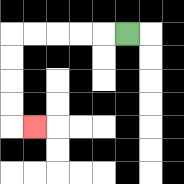{'start': '[5, 1]', 'end': '[1, 5]', 'path_directions': 'L,L,L,L,L,D,D,D,D,R', 'path_coordinates': '[[5, 1], [4, 1], [3, 1], [2, 1], [1, 1], [0, 1], [0, 2], [0, 3], [0, 4], [0, 5], [1, 5]]'}